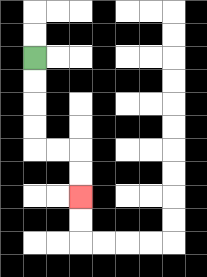{'start': '[1, 2]', 'end': '[3, 8]', 'path_directions': 'D,D,D,D,R,R,D,D', 'path_coordinates': '[[1, 2], [1, 3], [1, 4], [1, 5], [1, 6], [2, 6], [3, 6], [3, 7], [3, 8]]'}